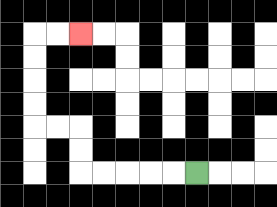{'start': '[8, 7]', 'end': '[3, 1]', 'path_directions': 'L,L,L,L,L,U,U,L,L,U,U,U,U,R,R', 'path_coordinates': '[[8, 7], [7, 7], [6, 7], [5, 7], [4, 7], [3, 7], [3, 6], [3, 5], [2, 5], [1, 5], [1, 4], [1, 3], [1, 2], [1, 1], [2, 1], [3, 1]]'}